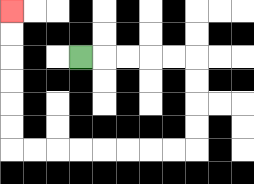{'start': '[3, 2]', 'end': '[0, 0]', 'path_directions': 'R,R,R,R,R,D,D,D,D,L,L,L,L,L,L,L,L,U,U,U,U,U,U', 'path_coordinates': '[[3, 2], [4, 2], [5, 2], [6, 2], [7, 2], [8, 2], [8, 3], [8, 4], [8, 5], [8, 6], [7, 6], [6, 6], [5, 6], [4, 6], [3, 6], [2, 6], [1, 6], [0, 6], [0, 5], [0, 4], [0, 3], [0, 2], [0, 1], [0, 0]]'}